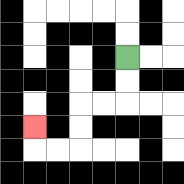{'start': '[5, 2]', 'end': '[1, 5]', 'path_directions': 'D,D,L,L,D,D,L,L,U', 'path_coordinates': '[[5, 2], [5, 3], [5, 4], [4, 4], [3, 4], [3, 5], [3, 6], [2, 6], [1, 6], [1, 5]]'}